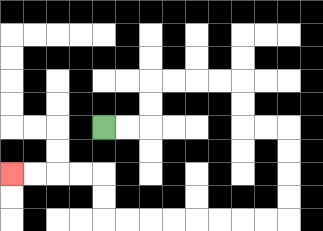{'start': '[4, 5]', 'end': '[0, 7]', 'path_directions': 'R,R,U,U,R,R,R,R,D,D,R,R,D,D,D,D,L,L,L,L,L,L,L,L,U,U,L,L,L,L', 'path_coordinates': '[[4, 5], [5, 5], [6, 5], [6, 4], [6, 3], [7, 3], [8, 3], [9, 3], [10, 3], [10, 4], [10, 5], [11, 5], [12, 5], [12, 6], [12, 7], [12, 8], [12, 9], [11, 9], [10, 9], [9, 9], [8, 9], [7, 9], [6, 9], [5, 9], [4, 9], [4, 8], [4, 7], [3, 7], [2, 7], [1, 7], [0, 7]]'}